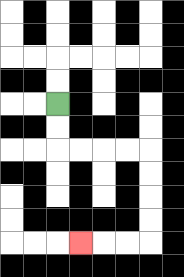{'start': '[2, 4]', 'end': '[3, 10]', 'path_directions': 'D,D,R,R,R,R,D,D,D,D,L,L,L', 'path_coordinates': '[[2, 4], [2, 5], [2, 6], [3, 6], [4, 6], [5, 6], [6, 6], [6, 7], [6, 8], [6, 9], [6, 10], [5, 10], [4, 10], [3, 10]]'}